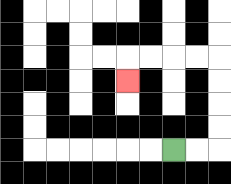{'start': '[7, 6]', 'end': '[5, 3]', 'path_directions': 'R,R,U,U,U,U,L,L,L,L,D', 'path_coordinates': '[[7, 6], [8, 6], [9, 6], [9, 5], [9, 4], [9, 3], [9, 2], [8, 2], [7, 2], [6, 2], [5, 2], [5, 3]]'}